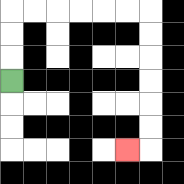{'start': '[0, 3]', 'end': '[5, 6]', 'path_directions': 'U,U,U,R,R,R,R,R,R,D,D,D,D,D,D,L', 'path_coordinates': '[[0, 3], [0, 2], [0, 1], [0, 0], [1, 0], [2, 0], [3, 0], [4, 0], [5, 0], [6, 0], [6, 1], [6, 2], [6, 3], [6, 4], [6, 5], [6, 6], [5, 6]]'}